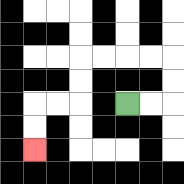{'start': '[5, 4]', 'end': '[1, 6]', 'path_directions': 'R,R,U,U,L,L,L,L,D,D,L,L,D,D', 'path_coordinates': '[[5, 4], [6, 4], [7, 4], [7, 3], [7, 2], [6, 2], [5, 2], [4, 2], [3, 2], [3, 3], [3, 4], [2, 4], [1, 4], [1, 5], [1, 6]]'}